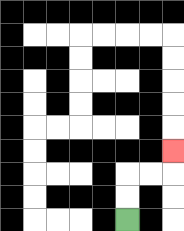{'start': '[5, 9]', 'end': '[7, 6]', 'path_directions': 'U,U,R,R,U', 'path_coordinates': '[[5, 9], [5, 8], [5, 7], [6, 7], [7, 7], [7, 6]]'}